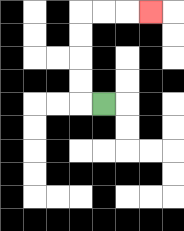{'start': '[4, 4]', 'end': '[6, 0]', 'path_directions': 'L,U,U,U,U,R,R,R', 'path_coordinates': '[[4, 4], [3, 4], [3, 3], [3, 2], [3, 1], [3, 0], [4, 0], [5, 0], [6, 0]]'}